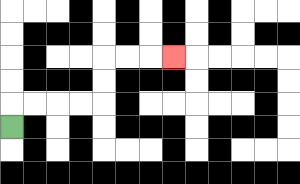{'start': '[0, 5]', 'end': '[7, 2]', 'path_directions': 'U,R,R,R,R,U,U,R,R,R', 'path_coordinates': '[[0, 5], [0, 4], [1, 4], [2, 4], [3, 4], [4, 4], [4, 3], [4, 2], [5, 2], [6, 2], [7, 2]]'}